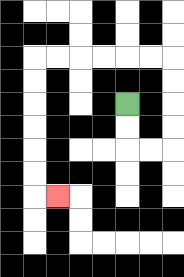{'start': '[5, 4]', 'end': '[2, 8]', 'path_directions': 'D,D,R,R,U,U,U,U,L,L,L,L,L,L,D,D,D,D,D,D,R', 'path_coordinates': '[[5, 4], [5, 5], [5, 6], [6, 6], [7, 6], [7, 5], [7, 4], [7, 3], [7, 2], [6, 2], [5, 2], [4, 2], [3, 2], [2, 2], [1, 2], [1, 3], [1, 4], [1, 5], [1, 6], [1, 7], [1, 8], [2, 8]]'}